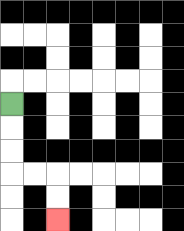{'start': '[0, 4]', 'end': '[2, 9]', 'path_directions': 'D,D,D,R,R,D,D', 'path_coordinates': '[[0, 4], [0, 5], [0, 6], [0, 7], [1, 7], [2, 7], [2, 8], [2, 9]]'}